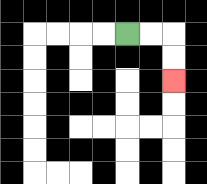{'start': '[5, 1]', 'end': '[7, 3]', 'path_directions': 'R,R,D,D', 'path_coordinates': '[[5, 1], [6, 1], [7, 1], [7, 2], [7, 3]]'}